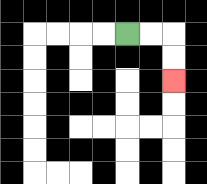{'start': '[5, 1]', 'end': '[7, 3]', 'path_directions': 'R,R,D,D', 'path_coordinates': '[[5, 1], [6, 1], [7, 1], [7, 2], [7, 3]]'}